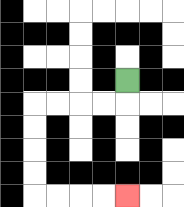{'start': '[5, 3]', 'end': '[5, 8]', 'path_directions': 'D,L,L,L,L,D,D,D,D,R,R,R,R', 'path_coordinates': '[[5, 3], [5, 4], [4, 4], [3, 4], [2, 4], [1, 4], [1, 5], [1, 6], [1, 7], [1, 8], [2, 8], [3, 8], [4, 8], [5, 8]]'}